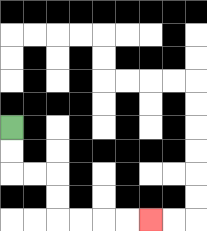{'start': '[0, 5]', 'end': '[6, 9]', 'path_directions': 'D,D,R,R,D,D,R,R,R,R', 'path_coordinates': '[[0, 5], [0, 6], [0, 7], [1, 7], [2, 7], [2, 8], [2, 9], [3, 9], [4, 9], [5, 9], [6, 9]]'}